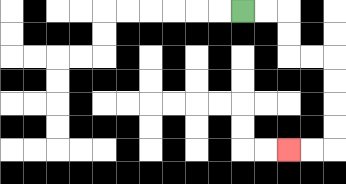{'start': '[10, 0]', 'end': '[12, 6]', 'path_directions': 'R,R,D,D,R,R,D,D,D,D,L,L', 'path_coordinates': '[[10, 0], [11, 0], [12, 0], [12, 1], [12, 2], [13, 2], [14, 2], [14, 3], [14, 4], [14, 5], [14, 6], [13, 6], [12, 6]]'}